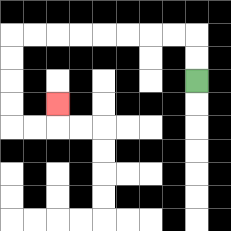{'start': '[8, 3]', 'end': '[2, 4]', 'path_directions': 'U,U,L,L,L,L,L,L,L,L,D,D,D,D,R,R,U', 'path_coordinates': '[[8, 3], [8, 2], [8, 1], [7, 1], [6, 1], [5, 1], [4, 1], [3, 1], [2, 1], [1, 1], [0, 1], [0, 2], [0, 3], [0, 4], [0, 5], [1, 5], [2, 5], [2, 4]]'}